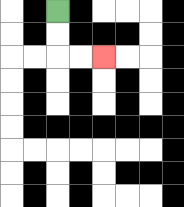{'start': '[2, 0]', 'end': '[4, 2]', 'path_directions': 'D,D,R,R', 'path_coordinates': '[[2, 0], [2, 1], [2, 2], [3, 2], [4, 2]]'}